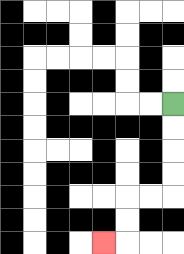{'start': '[7, 4]', 'end': '[4, 10]', 'path_directions': 'D,D,D,D,L,L,D,D,L', 'path_coordinates': '[[7, 4], [7, 5], [7, 6], [7, 7], [7, 8], [6, 8], [5, 8], [5, 9], [5, 10], [4, 10]]'}